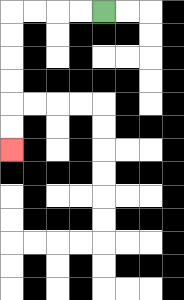{'start': '[4, 0]', 'end': '[0, 6]', 'path_directions': 'L,L,L,L,D,D,D,D,D,D', 'path_coordinates': '[[4, 0], [3, 0], [2, 0], [1, 0], [0, 0], [0, 1], [0, 2], [0, 3], [0, 4], [0, 5], [0, 6]]'}